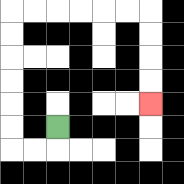{'start': '[2, 5]', 'end': '[6, 4]', 'path_directions': 'D,L,L,U,U,U,U,U,U,R,R,R,R,R,R,D,D,D,D', 'path_coordinates': '[[2, 5], [2, 6], [1, 6], [0, 6], [0, 5], [0, 4], [0, 3], [0, 2], [0, 1], [0, 0], [1, 0], [2, 0], [3, 0], [4, 0], [5, 0], [6, 0], [6, 1], [6, 2], [6, 3], [6, 4]]'}